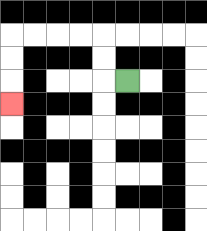{'start': '[5, 3]', 'end': '[0, 4]', 'path_directions': 'L,U,U,L,L,L,L,D,D,D', 'path_coordinates': '[[5, 3], [4, 3], [4, 2], [4, 1], [3, 1], [2, 1], [1, 1], [0, 1], [0, 2], [0, 3], [0, 4]]'}